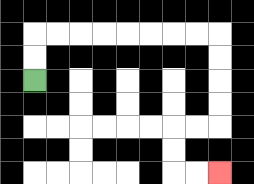{'start': '[1, 3]', 'end': '[9, 7]', 'path_directions': 'U,U,R,R,R,R,R,R,R,R,D,D,D,D,L,L,D,D,R,R', 'path_coordinates': '[[1, 3], [1, 2], [1, 1], [2, 1], [3, 1], [4, 1], [5, 1], [6, 1], [7, 1], [8, 1], [9, 1], [9, 2], [9, 3], [9, 4], [9, 5], [8, 5], [7, 5], [7, 6], [7, 7], [8, 7], [9, 7]]'}